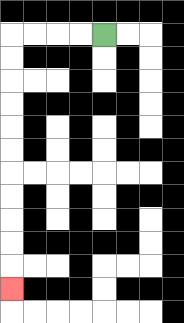{'start': '[4, 1]', 'end': '[0, 12]', 'path_directions': 'L,L,L,L,D,D,D,D,D,D,D,D,D,D,D', 'path_coordinates': '[[4, 1], [3, 1], [2, 1], [1, 1], [0, 1], [0, 2], [0, 3], [0, 4], [0, 5], [0, 6], [0, 7], [0, 8], [0, 9], [0, 10], [0, 11], [0, 12]]'}